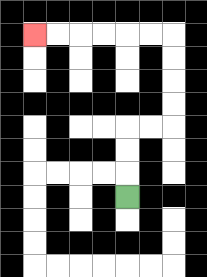{'start': '[5, 8]', 'end': '[1, 1]', 'path_directions': 'U,U,U,R,R,U,U,U,U,L,L,L,L,L,L', 'path_coordinates': '[[5, 8], [5, 7], [5, 6], [5, 5], [6, 5], [7, 5], [7, 4], [7, 3], [7, 2], [7, 1], [6, 1], [5, 1], [4, 1], [3, 1], [2, 1], [1, 1]]'}